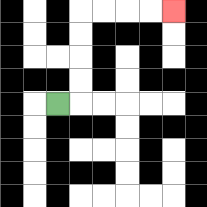{'start': '[2, 4]', 'end': '[7, 0]', 'path_directions': 'R,U,U,U,U,R,R,R,R', 'path_coordinates': '[[2, 4], [3, 4], [3, 3], [3, 2], [3, 1], [3, 0], [4, 0], [5, 0], [6, 0], [7, 0]]'}